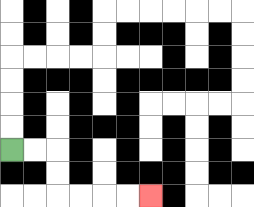{'start': '[0, 6]', 'end': '[6, 8]', 'path_directions': 'R,R,D,D,R,R,R,R', 'path_coordinates': '[[0, 6], [1, 6], [2, 6], [2, 7], [2, 8], [3, 8], [4, 8], [5, 8], [6, 8]]'}